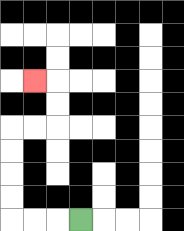{'start': '[3, 9]', 'end': '[1, 3]', 'path_directions': 'L,L,L,U,U,U,U,R,R,U,U,L', 'path_coordinates': '[[3, 9], [2, 9], [1, 9], [0, 9], [0, 8], [0, 7], [0, 6], [0, 5], [1, 5], [2, 5], [2, 4], [2, 3], [1, 3]]'}